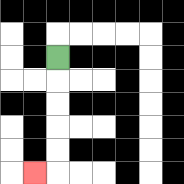{'start': '[2, 2]', 'end': '[1, 7]', 'path_directions': 'D,D,D,D,D,L', 'path_coordinates': '[[2, 2], [2, 3], [2, 4], [2, 5], [2, 6], [2, 7], [1, 7]]'}